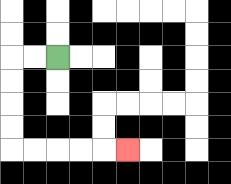{'start': '[2, 2]', 'end': '[5, 6]', 'path_directions': 'L,L,D,D,D,D,R,R,R,R,R', 'path_coordinates': '[[2, 2], [1, 2], [0, 2], [0, 3], [0, 4], [0, 5], [0, 6], [1, 6], [2, 6], [3, 6], [4, 6], [5, 6]]'}